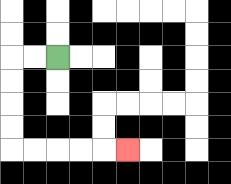{'start': '[2, 2]', 'end': '[5, 6]', 'path_directions': 'L,L,D,D,D,D,R,R,R,R,R', 'path_coordinates': '[[2, 2], [1, 2], [0, 2], [0, 3], [0, 4], [0, 5], [0, 6], [1, 6], [2, 6], [3, 6], [4, 6], [5, 6]]'}